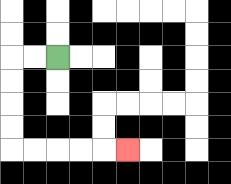{'start': '[2, 2]', 'end': '[5, 6]', 'path_directions': 'L,L,D,D,D,D,R,R,R,R,R', 'path_coordinates': '[[2, 2], [1, 2], [0, 2], [0, 3], [0, 4], [0, 5], [0, 6], [1, 6], [2, 6], [3, 6], [4, 6], [5, 6]]'}